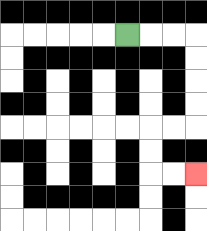{'start': '[5, 1]', 'end': '[8, 7]', 'path_directions': 'R,R,R,D,D,D,D,L,L,D,D,R,R', 'path_coordinates': '[[5, 1], [6, 1], [7, 1], [8, 1], [8, 2], [8, 3], [8, 4], [8, 5], [7, 5], [6, 5], [6, 6], [6, 7], [7, 7], [8, 7]]'}